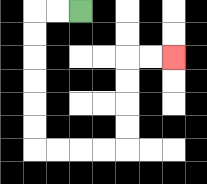{'start': '[3, 0]', 'end': '[7, 2]', 'path_directions': 'L,L,D,D,D,D,D,D,R,R,R,R,U,U,U,U,R,R', 'path_coordinates': '[[3, 0], [2, 0], [1, 0], [1, 1], [1, 2], [1, 3], [1, 4], [1, 5], [1, 6], [2, 6], [3, 6], [4, 6], [5, 6], [5, 5], [5, 4], [5, 3], [5, 2], [6, 2], [7, 2]]'}